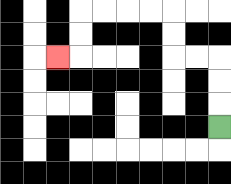{'start': '[9, 5]', 'end': '[2, 2]', 'path_directions': 'U,U,U,L,L,U,U,L,L,L,L,D,D,L', 'path_coordinates': '[[9, 5], [9, 4], [9, 3], [9, 2], [8, 2], [7, 2], [7, 1], [7, 0], [6, 0], [5, 0], [4, 0], [3, 0], [3, 1], [3, 2], [2, 2]]'}